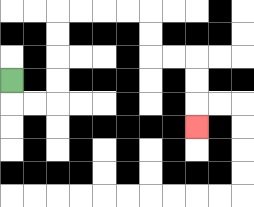{'start': '[0, 3]', 'end': '[8, 5]', 'path_directions': 'D,R,R,U,U,U,U,R,R,R,R,D,D,R,R,D,D,D', 'path_coordinates': '[[0, 3], [0, 4], [1, 4], [2, 4], [2, 3], [2, 2], [2, 1], [2, 0], [3, 0], [4, 0], [5, 0], [6, 0], [6, 1], [6, 2], [7, 2], [8, 2], [8, 3], [8, 4], [8, 5]]'}